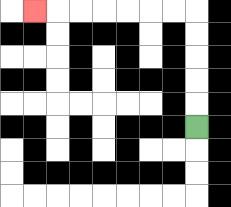{'start': '[8, 5]', 'end': '[1, 0]', 'path_directions': 'U,U,U,U,U,L,L,L,L,L,L,L', 'path_coordinates': '[[8, 5], [8, 4], [8, 3], [8, 2], [8, 1], [8, 0], [7, 0], [6, 0], [5, 0], [4, 0], [3, 0], [2, 0], [1, 0]]'}